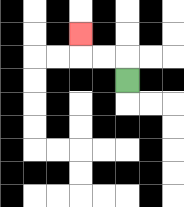{'start': '[5, 3]', 'end': '[3, 1]', 'path_directions': 'U,L,L,U', 'path_coordinates': '[[5, 3], [5, 2], [4, 2], [3, 2], [3, 1]]'}